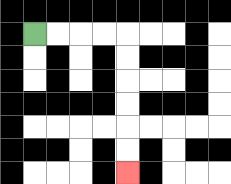{'start': '[1, 1]', 'end': '[5, 7]', 'path_directions': 'R,R,R,R,D,D,D,D,D,D', 'path_coordinates': '[[1, 1], [2, 1], [3, 1], [4, 1], [5, 1], [5, 2], [5, 3], [5, 4], [5, 5], [5, 6], [5, 7]]'}